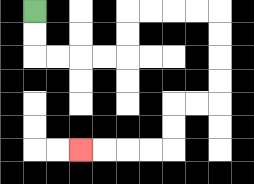{'start': '[1, 0]', 'end': '[3, 6]', 'path_directions': 'D,D,R,R,R,R,U,U,R,R,R,R,D,D,D,D,L,L,D,D,L,L,L,L', 'path_coordinates': '[[1, 0], [1, 1], [1, 2], [2, 2], [3, 2], [4, 2], [5, 2], [5, 1], [5, 0], [6, 0], [7, 0], [8, 0], [9, 0], [9, 1], [9, 2], [9, 3], [9, 4], [8, 4], [7, 4], [7, 5], [7, 6], [6, 6], [5, 6], [4, 6], [3, 6]]'}